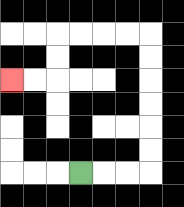{'start': '[3, 7]', 'end': '[0, 3]', 'path_directions': 'R,R,R,U,U,U,U,U,U,L,L,L,L,D,D,L,L', 'path_coordinates': '[[3, 7], [4, 7], [5, 7], [6, 7], [6, 6], [6, 5], [6, 4], [6, 3], [6, 2], [6, 1], [5, 1], [4, 1], [3, 1], [2, 1], [2, 2], [2, 3], [1, 3], [0, 3]]'}